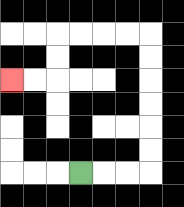{'start': '[3, 7]', 'end': '[0, 3]', 'path_directions': 'R,R,R,U,U,U,U,U,U,L,L,L,L,D,D,L,L', 'path_coordinates': '[[3, 7], [4, 7], [5, 7], [6, 7], [6, 6], [6, 5], [6, 4], [6, 3], [6, 2], [6, 1], [5, 1], [4, 1], [3, 1], [2, 1], [2, 2], [2, 3], [1, 3], [0, 3]]'}